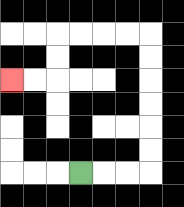{'start': '[3, 7]', 'end': '[0, 3]', 'path_directions': 'R,R,R,U,U,U,U,U,U,L,L,L,L,D,D,L,L', 'path_coordinates': '[[3, 7], [4, 7], [5, 7], [6, 7], [6, 6], [6, 5], [6, 4], [6, 3], [6, 2], [6, 1], [5, 1], [4, 1], [3, 1], [2, 1], [2, 2], [2, 3], [1, 3], [0, 3]]'}